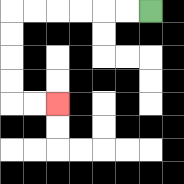{'start': '[6, 0]', 'end': '[2, 4]', 'path_directions': 'L,L,L,L,L,L,D,D,D,D,R,R', 'path_coordinates': '[[6, 0], [5, 0], [4, 0], [3, 0], [2, 0], [1, 0], [0, 0], [0, 1], [0, 2], [0, 3], [0, 4], [1, 4], [2, 4]]'}